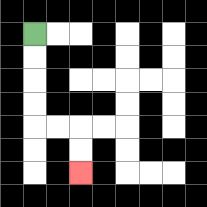{'start': '[1, 1]', 'end': '[3, 7]', 'path_directions': 'D,D,D,D,R,R,D,D', 'path_coordinates': '[[1, 1], [1, 2], [1, 3], [1, 4], [1, 5], [2, 5], [3, 5], [3, 6], [3, 7]]'}